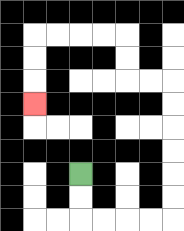{'start': '[3, 7]', 'end': '[1, 4]', 'path_directions': 'D,D,R,R,R,R,U,U,U,U,U,U,L,L,U,U,L,L,L,L,D,D,D', 'path_coordinates': '[[3, 7], [3, 8], [3, 9], [4, 9], [5, 9], [6, 9], [7, 9], [7, 8], [7, 7], [7, 6], [7, 5], [7, 4], [7, 3], [6, 3], [5, 3], [5, 2], [5, 1], [4, 1], [3, 1], [2, 1], [1, 1], [1, 2], [1, 3], [1, 4]]'}